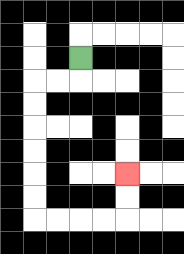{'start': '[3, 2]', 'end': '[5, 7]', 'path_directions': 'D,L,L,D,D,D,D,D,D,R,R,R,R,U,U', 'path_coordinates': '[[3, 2], [3, 3], [2, 3], [1, 3], [1, 4], [1, 5], [1, 6], [1, 7], [1, 8], [1, 9], [2, 9], [3, 9], [4, 9], [5, 9], [5, 8], [5, 7]]'}